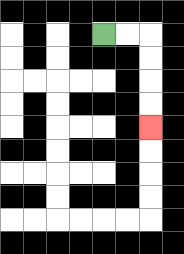{'start': '[4, 1]', 'end': '[6, 5]', 'path_directions': 'R,R,D,D,D,D', 'path_coordinates': '[[4, 1], [5, 1], [6, 1], [6, 2], [6, 3], [6, 4], [6, 5]]'}